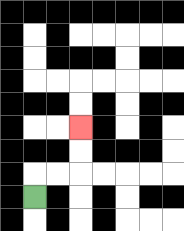{'start': '[1, 8]', 'end': '[3, 5]', 'path_directions': 'U,R,R,U,U', 'path_coordinates': '[[1, 8], [1, 7], [2, 7], [3, 7], [3, 6], [3, 5]]'}